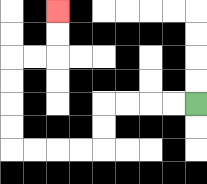{'start': '[8, 4]', 'end': '[2, 0]', 'path_directions': 'L,L,L,L,D,D,L,L,L,L,U,U,U,U,R,R,U,U', 'path_coordinates': '[[8, 4], [7, 4], [6, 4], [5, 4], [4, 4], [4, 5], [4, 6], [3, 6], [2, 6], [1, 6], [0, 6], [0, 5], [0, 4], [0, 3], [0, 2], [1, 2], [2, 2], [2, 1], [2, 0]]'}